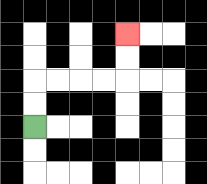{'start': '[1, 5]', 'end': '[5, 1]', 'path_directions': 'U,U,R,R,R,R,U,U', 'path_coordinates': '[[1, 5], [1, 4], [1, 3], [2, 3], [3, 3], [4, 3], [5, 3], [5, 2], [5, 1]]'}